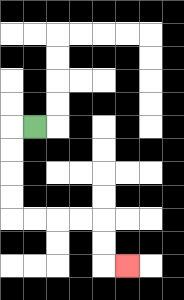{'start': '[1, 5]', 'end': '[5, 11]', 'path_directions': 'L,D,D,D,D,R,R,R,R,D,D,R', 'path_coordinates': '[[1, 5], [0, 5], [0, 6], [0, 7], [0, 8], [0, 9], [1, 9], [2, 9], [3, 9], [4, 9], [4, 10], [4, 11], [5, 11]]'}